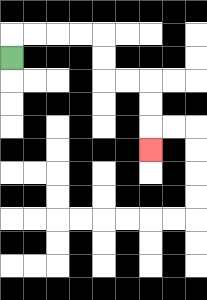{'start': '[0, 2]', 'end': '[6, 6]', 'path_directions': 'U,R,R,R,R,D,D,R,R,D,D,D', 'path_coordinates': '[[0, 2], [0, 1], [1, 1], [2, 1], [3, 1], [4, 1], [4, 2], [4, 3], [5, 3], [6, 3], [6, 4], [6, 5], [6, 6]]'}